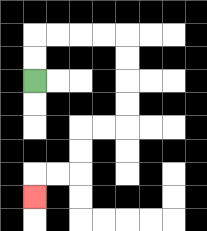{'start': '[1, 3]', 'end': '[1, 8]', 'path_directions': 'U,U,R,R,R,R,D,D,D,D,L,L,D,D,L,L,D', 'path_coordinates': '[[1, 3], [1, 2], [1, 1], [2, 1], [3, 1], [4, 1], [5, 1], [5, 2], [5, 3], [5, 4], [5, 5], [4, 5], [3, 5], [3, 6], [3, 7], [2, 7], [1, 7], [1, 8]]'}